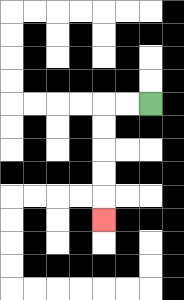{'start': '[6, 4]', 'end': '[4, 9]', 'path_directions': 'L,L,D,D,D,D,D', 'path_coordinates': '[[6, 4], [5, 4], [4, 4], [4, 5], [4, 6], [4, 7], [4, 8], [4, 9]]'}